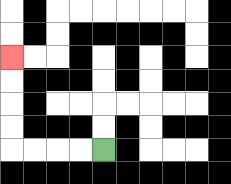{'start': '[4, 6]', 'end': '[0, 2]', 'path_directions': 'L,L,L,L,U,U,U,U', 'path_coordinates': '[[4, 6], [3, 6], [2, 6], [1, 6], [0, 6], [0, 5], [0, 4], [0, 3], [0, 2]]'}